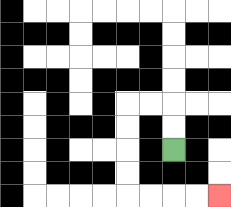{'start': '[7, 6]', 'end': '[9, 8]', 'path_directions': 'U,U,L,L,D,D,D,D,R,R,R,R', 'path_coordinates': '[[7, 6], [7, 5], [7, 4], [6, 4], [5, 4], [5, 5], [5, 6], [5, 7], [5, 8], [6, 8], [7, 8], [8, 8], [9, 8]]'}